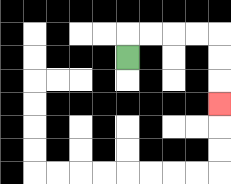{'start': '[5, 2]', 'end': '[9, 4]', 'path_directions': 'U,R,R,R,R,D,D,D', 'path_coordinates': '[[5, 2], [5, 1], [6, 1], [7, 1], [8, 1], [9, 1], [9, 2], [9, 3], [9, 4]]'}